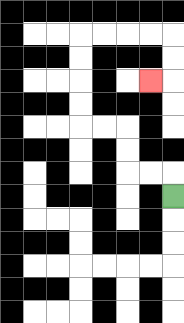{'start': '[7, 8]', 'end': '[6, 3]', 'path_directions': 'U,L,L,U,U,L,L,U,U,U,U,R,R,R,R,D,D,L', 'path_coordinates': '[[7, 8], [7, 7], [6, 7], [5, 7], [5, 6], [5, 5], [4, 5], [3, 5], [3, 4], [3, 3], [3, 2], [3, 1], [4, 1], [5, 1], [6, 1], [7, 1], [7, 2], [7, 3], [6, 3]]'}